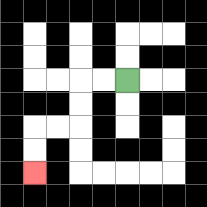{'start': '[5, 3]', 'end': '[1, 7]', 'path_directions': 'L,L,D,D,L,L,D,D', 'path_coordinates': '[[5, 3], [4, 3], [3, 3], [3, 4], [3, 5], [2, 5], [1, 5], [1, 6], [1, 7]]'}